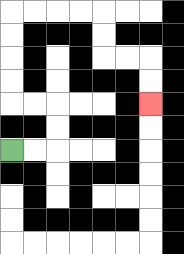{'start': '[0, 6]', 'end': '[6, 4]', 'path_directions': 'R,R,U,U,L,L,U,U,U,U,R,R,R,R,D,D,R,R,D,D', 'path_coordinates': '[[0, 6], [1, 6], [2, 6], [2, 5], [2, 4], [1, 4], [0, 4], [0, 3], [0, 2], [0, 1], [0, 0], [1, 0], [2, 0], [3, 0], [4, 0], [4, 1], [4, 2], [5, 2], [6, 2], [6, 3], [6, 4]]'}